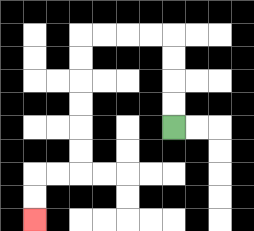{'start': '[7, 5]', 'end': '[1, 9]', 'path_directions': 'U,U,U,U,L,L,L,L,D,D,D,D,D,D,L,L,D,D', 'path_coordinates': '[[7, 5], [7, 4], [7, 3], [7, 2], [7, 1], [6, 1], [5, 1], [4, 1], [3, 1], [3, 2], [3, 3], [3, 4], [3, 5], [3, 6], [3, 7], [2, 7], [1, 7], [1, 8], [1, 9]]'}